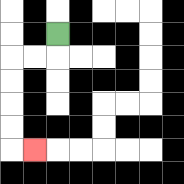{'start': '[2, 1]', 'end': '[1, 6]', 'path_directions': 'D,L,L,D,D,D,D,R', 'path_coordinates': '[[2, 1], [2, 2], [1, 2], [0, 2], [0, 3], [0, 4], [0, 5], [0, 6], [1, 6]]'}